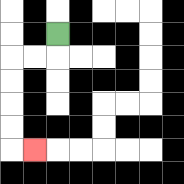{'start': '[2, 1]', 'end': '[1, 6]', 'path_directions': 'D,L,L,D,D,D,D,R', 'path_coordinates': '[[2, 1], [2, 2], [1, 2], [0, 2], [0, 3], [0, 4], [0, 5], [0, 6], [1, 6]]'}